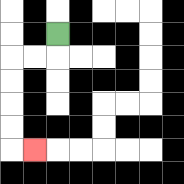{'start': '[2, 1]', 'end': '[1, 6]', 'path_directions': 'D,L,L,D,D,D,D,R', 'path_coordinates': '[[2, 1], [2, 2], [1, 2], [0, 2], [0, 3], [0, 4], [0, 5], [0, 6], [1, 6]]'}